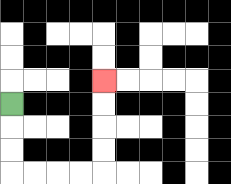{'start': '[0, 4]', 'end': '[4, 3]', 'path_directions': 'D,D,D,R,R,R,R,U,U,U,U', 'path_coordinates': '[[0, 4], [0, 5], [0, 6], [0, 7], [1, 7], [2, 7], [3, 7], [4, 7], [4, 6], [4, 5], [4, 4], [4, 3]]'}